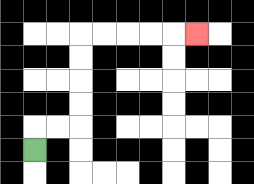{'start': '[1, 6]', 'end': '[8, 1]', 'path_directions': 'U,R,R,U,U,U,U,R,R,R,R,R', 'path_coordinates': '[[1, 6], [1, 5], [2, 5], [3, 5], [3, 4], [3, 3], [3, 2], [3, 1], [4, 1], [5, 1], [6, 1], [7, 1], [8, 1]]'}